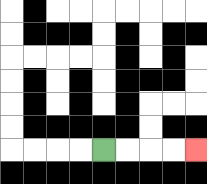{'start': '[4, 6]', 'end': '[8, 6]', 'path_directions': 'R,R,R,R', 'path_coordinates': '[[4, 6], [5, 6], [6, 6], [7, 6], [8, 6]]'}